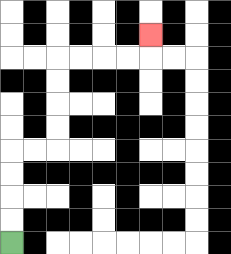{'start': '[0, 10]', 'end': '[6, 1]', 'path_directions': 'U,U,U,U,R,R,U,U,U,U,R,R,R,R,U', 'path_coordinates': '[[0, 10], [0, 9], [0, 8], [0, 7], [0, 6], [1, 6], [2, 6], [2, 5], [2, 4], [2, 3], [2, 2], [3, 2], [4, 2], [5, 2], [6, 2], [6, 1]]'}